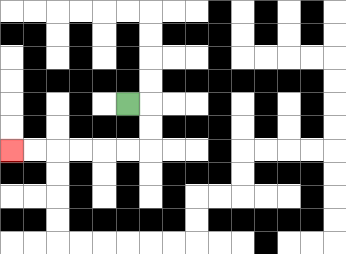{'start': '[5, 4]', 'end': '[0, 6]', 'path_directions': 'R,D,D,L,L,L,L,L,L', 'path_coordinates': '[[5, 4], [6, 4], [6, 5], [6, 6], [5, 6], [4, 6], [3, 6], [2, 6], [1, 6], [0, 6]]'}